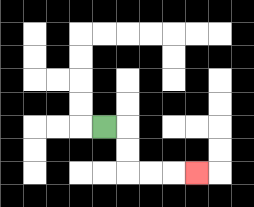{'start': '[4, 5]', 'end': '[8, 7]', 'path_directions': 'R,D,D,R,R,R', 'path_coordinates': '[[4, 5], [5, 5], [5, 6], [5, 7], [6, 7], [7, 7], [8, 7]]'}